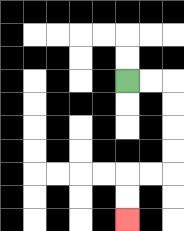{'start': '[5, 3]', 'end': '[5, 9]', 'path_directions': 'R,R,D,D,D,D,L,L,D,D', 'path_coordinates': '[[5, 3], [6, 3], [7, 3], [7, 4], [7, 5], [7, 6], [7, 7], [6, 7], [5, 7], [5, 8], [5, 9]]'}